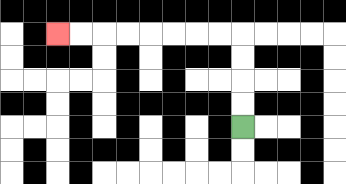{'start': '[10, 5]', 'end': '[2, 1]', 'path_directions': 'U,U,U,U,L,L,L,L,L,L,L,L', 'path_coordinates': '[[10, 5], [10, 4], [10, 3], [10, 2], [10, 1], [9, 1], [8, 1], [7, 1], [6, 1], [5, 1], [4, 1], [3, 1], [2, 1]]'}